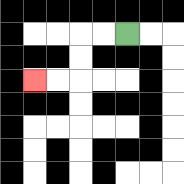{'start': '[5, 1]', 'end': '[1, 3]', 'path_directions': 'L,L,D,D,L,L', 'path_coordinates': '[[5, 1], [4, 1], [3, 1], [3, 2], [3, 3], [2, 3], [1, 3]]'}